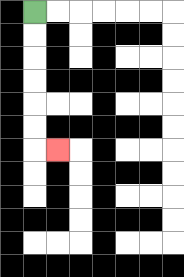{'start': '[1, 0]', 'end': '[2, 6]', 'path_directions': 'D,D,D,D,D,D,R', 'path_coordinates': '[[1, 0], [1, 1], [1, 2], [1, 3], [1, 4], [1, 5], [1, 6], [2, 6]]'}